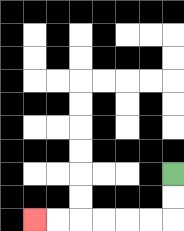{'start': '[7, 7]', 'end': '[1, 9]', 'path_directions': 'D,D,L,L,L,L,L,L', 'path_coordinates': '[[7, 7], [7, 8], [7, 9], [6, 9], [5, 9], [4, 9], [3, 9], [2, 9], [1, 9]]'}